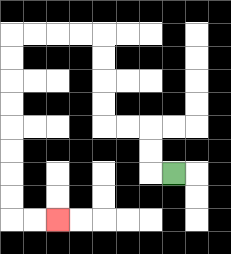{'start': '[7, 7]', 'end': '[2, 9]', 'path_directions': 'L,U,U,L,L,U,U,U,U,L,L,L,L,D,D,D,D,D,D,D,D,R,R', 'path_coordinates': '[[7, 7], [6, 7], [6, 6], [6, 5], [5, 5], [4, 5], [4, 4], [4, 3], [4, 2], [4, 1], [3, 1], [2, 1], [1, 1], [0, 1], [0, 2], [0, 3], [0, 4], [0, 5], [0, 6], [0, 7], [0, 8], [0, 9], [1, 9], [2, 9]]'}